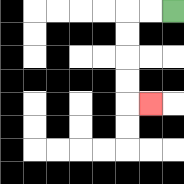{'start': '[7, 0]', 'end': '[6, 4]', 'path_directions': 'L,L,D,D,D,D,R', 'path_coordinates': '[[7, 0], [6, 0], [5, 0], [5, 1], [5, 2], [5, 3], [5, 4], [6, 4]]'}